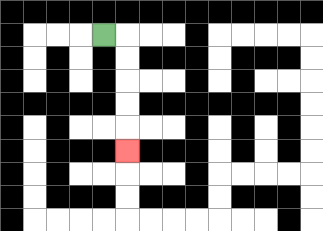{'start': '[4, 1]', 'end': '[5, 6]', 'path_directions': 'R,D,D,D,D,D', 'path_coordinates': '[[4, 1], [5, 1], [5, 2], [5, 3], [5, 4], [5, 5], [5, 6]]'}